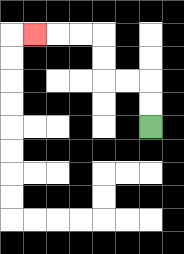{'start': '[6, 5]', 'end': '[1, 1]', 'path_directions': 'U,U,L,L,U,U,L,L,L', 'path_coordinates': '[[6, 5], [6, 4], [6, 3], [5, 3], [4, 3], [4, 2], [4, 1], [3, 1], [2, 1], [1, 1]]'}